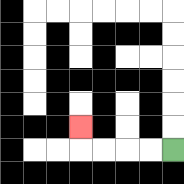{'start': '[7, 6]', 'end': '[3, 5]', 'path_directions': 'L,L,L,L,U', 'path_coordinates': '[[7, 6], [6, 6], [5, 6], [4, 6], [3, 6], [3, 5]]'}